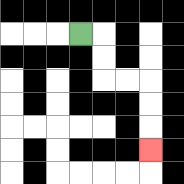{'start': '[3, 1]', 'end': '[6, 6]', 'path_directions': 'R,D,D,R,R,D,D,D', 'path_coordinates': '[[3, 1], [4, 1], [4, 2], [4, 3], [5, 3], [6, 3], [6, 4], [6, 5], [6, 6]]'}